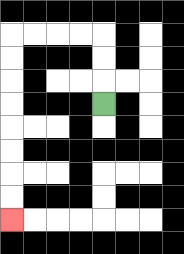{'start': '[4, 4]', 'end': '[0, 9]', 'path_directions': 'U,U,U,L,L,L,L,D,D,D,D,D,D,D,D', 'path_coordinates': '[[4, 4], [4, 3], [4, 2], [4, 1], [3, 1], [2, 1], [1, 1], [0, 1], [0, 2], [0, 3], [0, 4], [0, 5], [0, 6], [0, 7], [0, 8], [0, 9]]'}